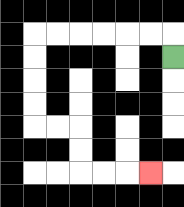{'start': '[7, 2]', 'end': '[6, 7]', 'path_directions': 'U,L,L,L,L,L,L,D,D,D,D,R,R,D,D,R,R,R', 'path_coordinates': '[[7, 2], [7, 1], [6, 1], [5, 1], [4, 1], [3, 1], [2, 1], [1, 1], [1, 2], [1, 3], [1, 4], [1, 5], [2, 5], [3, 5], [3, 6], [3, 7], [4, 7], [5, 7], [6, 7]]'}